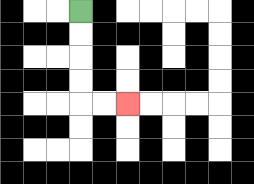{'start': '[3, 0]', 'end': '[5, 4]', 'path_directions': 'D,D,D,D,R,R', 'path_coordinates': '[[3, 0], [3, 1], [3, 2], [3, 3], [3, 4], [4, 4], [5, 4]]'}